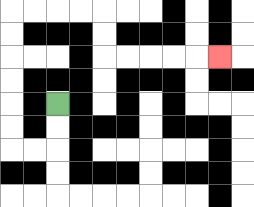{'start': '[2, 4]', 'end': '[9, 2]', 'path_directions': 'D,D,L,L,U,U,U,U,U,U,R,R,R,R,D,D,R,R,R,R,R', 'path_coordinates': '[[2, 4], [2, 5], [2, 6], [1, 6], [0, 6], [0, 5], [0, 4], [0, 3], [0, 2], [0, 1], [0, 0], [1, 0], [2, 0], [3, 0], [4, 0], [4, 1], [4, 2], [5, 2], [6, 2], [7, 2], [8, 2], [9, 2]]'}